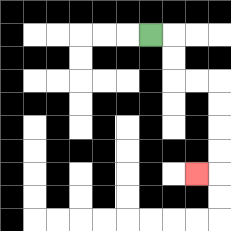{'start': '[6, 1]', 'end': '[8, 7]', 'path_directions': 'R,D,D,R,R,D,D,D,D,L', 'path_coordinates': '[[6, 1], [7, 1], [7, 2], [7, 3], [8, 3], [9, 3], [9, 4], [9, 5], [9, 6], [9, 7], [8, 7]]'}